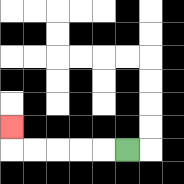{'start': '[5, 6]', 'end': '[0, 5]', 'path_directions': 'L,L,L,L,L,U', 'path_coordinates': '[[5, 6], [4, 6], [3, 6], [2, 6], [1, 6], [0, 6], [0, 5]]'}